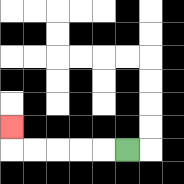{'start': '[5, 6]', 'end': '[0, 5]', 'path_directions': 'L,L,L,L,L,U', 'path_coordinates': '[[5, 6], [4, 6], [3, 6], [2, 6], [1, 6], [0, 6], [0, 5]]'}